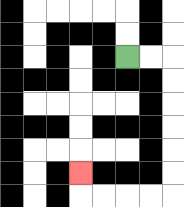{'start': '[5, 2]', 'end': '[3, 7]', 'path_directions': 'R,R,D,D,D,D,D,D,L,L,L,L,U', 'path_coordinates': '[[5, 2], [6, 2], [7, 2], [7, 3], [7, 4], [7, 5], [7, 6], [7, 7], [7, 8], [6, 8], [5, 8], [4, 8], [3, 8], [3, 7]]'}